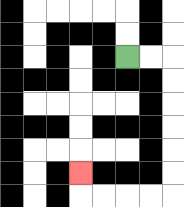{'start': '[5, 2]', 'end': '[3, 7]', 'path_directions': 'R,R,D,D,D,D,D,D,L,L,L,L,U', 'path_coordinates': '[[5, 2], [6, 2], [7, 2], [7, 3], [7, 4], [7, 5], [7, 6], [7, 7], [7, 8], [6, 8], [5, 8], [4, 8], [3, 8], [3, 7]]'}